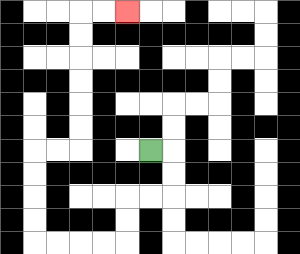{'start': '[6, 6]', 'end': '[5, 0]', 'path_directions': 'R,D,D,L,L,D,D,L,L,L,L,U,U,U,U,R,R,U,U,U,U,U,U,R,R', 'path_coordinates': '[[6, 6], [7, 6], [7, 7], [7, 8], [6, 8], [5, 8], [5, 9], [5, 10], [4, 10], [3, 10], [2, 10], [1, 10], [1, 9], [1, 8], [1, 7], [1, 6], [2, 6], [3, 6], [3, 5], [3, 4], [3, 3], [3, 2], [3, 1], [3, 0], [4, 0], [5, 0]]'}